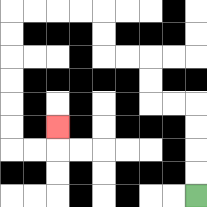{'start': '[8, 8]', 'end': '[2, 5]', 'path_directions': 'U,U,U,U,L,L,U,U,L,L,U,U,L,L,L,L,D,D,D,D,D,D,R,R,U', 'path_coordinates': '[[8, 8], [8, 7], [8, 6], [8, 5], [8, 4], [7, 4], [6, 4], [6, 3], [6, 2], [5, 2], [4, 2], [4, 1], [4, 0], [3, 0], [2, 0], [1, 0], [0, 0], [0, 1], [0, 2], [0, 3], [0, 4], [0, 5], [0, 6], [1, 6], [2, 6], [2, 5]]'}